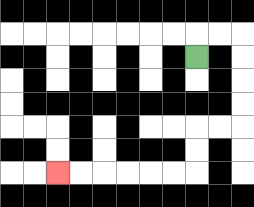{'start': '[8, 2]', 'end': '[2, 7]', 'path_directions': 'U,R,R,D,D,D,D,L,L,D,D,L,L,L,L,L,L', 'path_coordinates': '[[8, 2], [8, 1], [9, 1], [10, 1], [10, 2], [10, 3], [10, 4], [10, 5], [9, 5], [8, 5], [8, 6], [8, 7], [7, 7], [6, 7], [5, 7], [4, 7], [3, 7], [2, 7]]'}